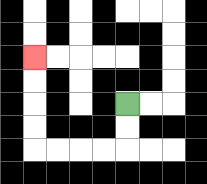{'start': '[5, 4]', 'end': '[1, 2]', 'path_directions': 'D,D,L,L,L,L,U,U,U,U', 'path_coordinates': '[[5, 4], [5, 5], [5, 6], [4, 6], [3, 6], [2, 6], [1, 6], [1, 5], [1, 4], [1, 3], [1, 2]]'}